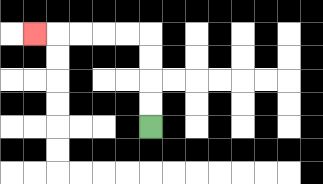{'start': '[6, 5]', 'end': '[1, 1]', 'path_directions': 'U,U,U,U,L,L,L,L,L', 'path_coordinates': '[[6, 5], [6, 4], [6, 3], [6, 2], [6, 1], [5, 1], [4, 1], [3, 1], [2, 1], [1, 1]]'}